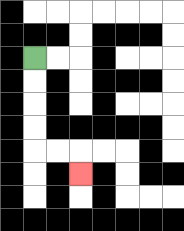{'start': '[1, 2]', 'end': '[3, 7]', 'path_directions': 'D,D,D,D,R,R,D', 'path_coordinates': '[[1, 2], [1, 3], [1, 4], [1, 5], [1, 6], [2, 6], [3, 6], [3, 7]]'}